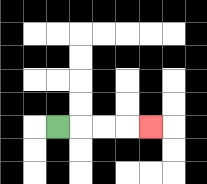{'start': '[2, 5]', 'end': '[6, 5]', 'path_directions': 'R,R,R,R', 'path_coordinates': '[[2, 5], [3, 5], [4, 5], [5, 5], [6, 5]]'}